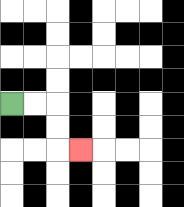{'start': '[0, 4]', 'end': '[3, 6]', 'path_directions': 'R,R,D,D,R', 'path_coordinates': '[[0, 4], [1, 4], [2, 4], [2, 5], [2, 6], [3, 6]]'}